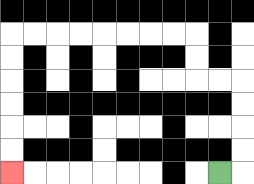{'start': '[9, 7]', 'end': '[0, 7]', 'path_directions': 'R,U,U,U,U,L,L,U,U,L,L,L,L,L,L,L,L,D,D,D,D,D,D', 'path_coordinates': '[[9, 7], [10, 7], [10, 6], [10, 5], [10, 4], [10, 3], [9, 3], [8, 3], [8, 2], [8, 1], [7, 1], [6, 1], [5, 1], [4, 1], [3, 1], [2, 1], [1, 1], [0, 1], [0, 2], [0, 3], [0, 4], [0, 5], [0, 6], [0, 7]]'}